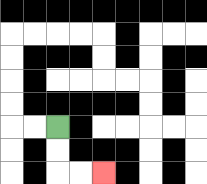{'start': '[2, 5]', 'end': '[4, 7]', 'path_directions': 'D,D,R,R', 'path_coordinates': '[[2, 5], [2, 6], [2, 7], [3, 7], [4, 7]]'}